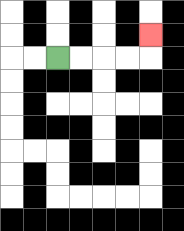{'start': '[2, 2]', 'end': '[6, 1]', 'path_directions': 'R,R,R,R,U', 'path_coordinates': '[[2, 2], [3, 2], [4, 2], [5, 2], [6, 2], [6, 1]]'}